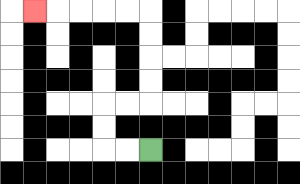{'start': '[6, 6]', 'end': '[1, 0]', 'path_directions': 'L,L,U,U,R,R,U,U,U,U,L,L,L,L,L', 'path_coordinates': '[[6, 6], [5, 6], [4, 6], [4, 5], [4, 4], [5, 4], [6, 4], [6, 3], [6, 2], [6, 1], [6, 0], [5, 0], [4, 0], [3, 0], [2, 0], [1, 0]]'}